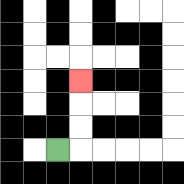{'start': '[2, 6]', 'end': '[3, 3]', 'path_directions': 'R,U,U,U', 'path_coordinates': '[[2, 6], [3, 6], [3, 5], [3, 4], [3, 3]]'}